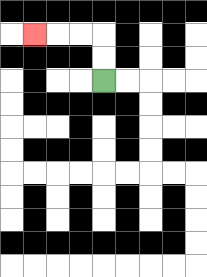{'start': '[4, 3]', 'end': '[1, 1]', 'path_directions': 'U,U,L,L,L', 'path_coordinates': '[[4, 3], [4, 2], [4, 1], [3, 1], [2, 1], [1, 1]]'}